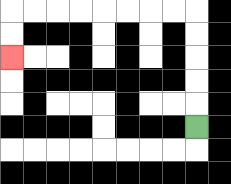{'start': '[8, 5]', 'end': '[0, 2]', 'path_directions': 'U,U,U,U,U,L,L,L,L,L,L,L,L,D,D', 'path_coordinates': '[[8, 5], [8, 4], [8, 3], [8, 2], [8, 1], [8, 0], [7, 0], [6, 0], [5, 0], [4, 0], [3, 0], [2, 0], [1, 0], [0, 0], [0, 1], [0, 2]]'}